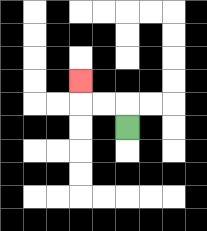{'start': '[5, 5]', 'end': '[3, 3]', 'path_directions': 'U,L,L,U', 'path_coordinates': '[[5, 5], [5, 4], [4, 4], [3, 4], [3, 3]]'}